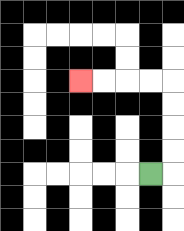{'start': '[6, 7]', 'end': '[3, 3]', 'path_directions': 'R,U,U,U,U,L,L,L,L', 'path_coordinates': '[[6, 7], [7, 7], [7, 6], [7, 5], [7, 4], [7, 3], [6, 3], [5, 3], [4, 3], [3, 3]]'}